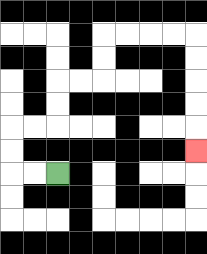{'start': '[2, 7]', 'end': '[8, 6]', 'path_directions': 'L,L,U,U,R,R,U,U,R,R,U,U,R,R,R,R,D,D,D,D,D', 'path_coordinates': '[[2, 7], [1, 7], [0, 7], [0, 6], [0, 5], [1, 5], [2, 5], [2, 4], [2, 3], [3, 3], [4, 3], [4, 2], [4, 1], [5, 1], [6, 1], [7, 1], [8, 1], [8, 2], [8, 3], [8, 4], [8, 5], [8, 6]]'}